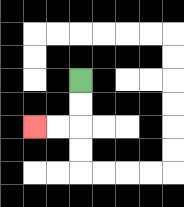{'start': '[3, 3]', 'end': '[1, 5]', 'path_directions': 'D,D,L,L', 'path_coordinates': '[[3, 3], [3, 4], [3, 5], [2, 5], [1, 5]]'}